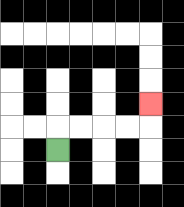{'start': '[2, 6]', 'end': '[6, 4]', 'path_directions': 'U,R,R,R,R,U', 'path_coordinates': '[[2, 6], [2, 5], [3, 5], [4, 5], [5, 5], [6, 5], [6, 4]]'}